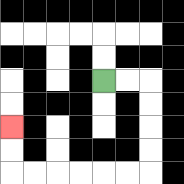{'start': '[4, 3]', 'end': '[0, 5]', 'path_directions': 'R,R,D,D,D,D,L,L,L,L,L,L,U,U', 'path_coordinates': '[[4, 3], [5, 3], [6, 3], [6, 4], [6, 5], [6, 6], [6, 7], [5, 7], [4, 7], [3, 7], [2, 7], [1, 7], [0, 7], [0, 6], [0, 5]]'}